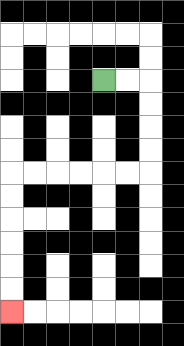{'start': '[4, 3]', 'end': '[0, 13]', 'path_directions': 'R,R,D,D,D,D,L,L,L,L,L,L,D,D,D,D,D,D', 'path_coordinates': '[[4, 3], [5, 3], [6, 3], [6, 4], [6, 5], [6, 6], [6, 7], [5, 7], [4, 7], [3, 7], [2, 7], [1, 7], [0, 7], [0, 8], [0, 9], [0, 10], [0, 11], [0, 12], [0, 13]]'}